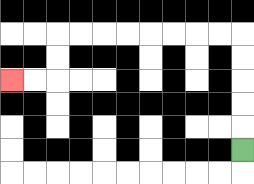{'start': '[10, 6]', 'end': '[0, 3]', 'path_directions': 'U,U,U,U,U,L,L,L,L,L,L,L,L,D,D,L,L', 'path_coordinates': '[[10, 6], [10, 5], [10, 4], [10, 3], [10, 2], [10, 1], [9, 1], [8, 1], [7, 1], [6, 1], [5, 1], [4, 1], [3, 1], [2, 1], [2, 2], [2, 3], [1, 3], [0, 3]]'}